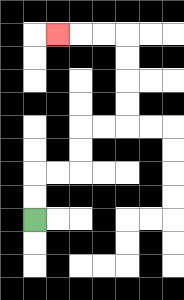{'start': '[1, 9]', 'end': '[2, 1]', 'path_directions': 'U,U,R,R,U,U,R,R,U,U,U,U,L,L,L', 'path_coordinates': '[[1, 9], [1, 8], [1, 7], [2, 7], [3, 7], [3, 6], [3, 5], [4, 5], [5, 5], [5, 4], [5, 3], [5, 2], [5, 1], [4, 1], [3, 1], [2, 1]]'}